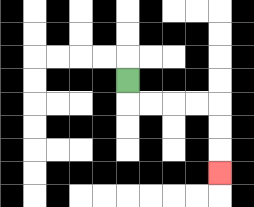{'start': '[5, 3]', 'end': '[9, 7]', 'path_directions': 'D,R,R,R,R,D,D,D', 'path_coordinates': '[[5, 3], [5, 4], [6, 4], [7, 4], [8, 4], [9, 4], [9, 5], [9, 6], [9, 7]]'}